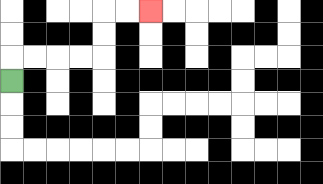{'start': '[0, 3]', 'end': '[6, 0]', 'path_directions': 'U,R,R,R,R,U,U,R,R', 'path_coordinates': '[[0, 3], [0, 2], [1, 2], [2, 2], [3, 2], [4, 2], [4, 1], [4, 0], [5, 0], [6, 0]]'}